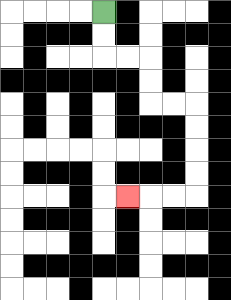{'start': '[4, 0]', 'end': '[5, 8]', 'path_directions': 'D,D,R,R,D,D,R,R,D,D,D,D,L,L,L', 'path_coordinates': '[[4, 0], [4, 1], [4, 2], [5, 2], [6, 2], [6, 3], [6, 4], [7, 4], [8, 4], [8, 5], [8, 6], [8, 7], [8, 8], [7, 8], [6, 8], [5, 8]]'}